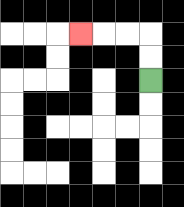{'start': '[6, 3]', 'end': '[3, 1]', 'path_directions': 'U,U,L,L,L', 'path_coordinates': '[[6, 3], [6, 2], [6, 1], [5, 1], [4, 1], [3, 1]]'}